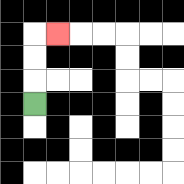{'start': '[1, 4]', 'end': '[2, 1]', 'path_directions': 'U,U,U,R', 'path_coordinates': '[[1, 4], [1, 3], [1, 2], [1, 1], [2, 1]]'}